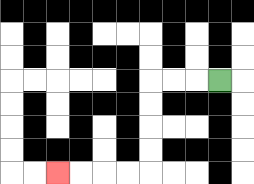{'start': '[9, 3]', 'end': '[2, 7]', 'path_directions': 'L,L,L,D,D,D,D,L,L,L,L', 'path_coordinates': '[[9, 3], [8, 3], [7, 3], [6, 3], [6, 4], [6, 5], [6, 6], [6, 7], [5, 7], [4, 7], [3, 7], [2, 7]]'}